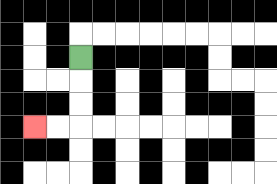{'start': '[3, 2]', 'end': '[1, 5]', 'path_directions': 'D,D,D,L,L', 'path_coordinates': '[[3, 2], [3, 3], [3, 4], [3, 5], [2, 5], [1, 5]]'}